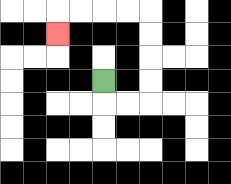{'start': '[4, 3]', 'end': '[2, 1]', 'path_directions': 'D,R,R,U,U,U,U,L,L,L,L,D', 'path_coordinates': '[[4, 3], [4, 4], [5, 4], [6, 4], [6, 3], [6, 2], [6, 1], [6, 0], [5, 0], [4, 0], [3, 0], [2, 0], [2, 1]]'}